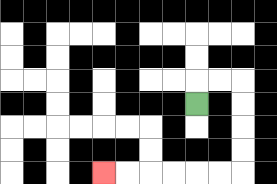{'start': '[8, 4]', 'end': '[4, 7]', 'path_directions': 'U,R,R,D,D,D,D,L,L,L,L,L,L', 'path_coordinates': '[[8, 4], [8, 3], [9, 3], [10, 3], [10, 4], [10, 5], [10, 6], [10, 7], [9, 7], [8, 7], [7, 7], [6, 7], [5, 7], [4, 7]]'}